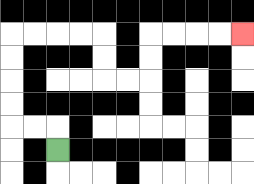{'start': '[2, 6]', 'end': '[10, 1]', 'path_directions': 'U,L,L,U,U,U,U,R,R,R,R,D,D,R,R,U,U,R,R,R,R', 'path_coordinates': '[[2, 6], [2, 5], [1, 5], [0, 5], [0, 4], [0, 3], [0, 2], [0, 1], [1, 1], [2, 1], [3, 1], [4, 1], [4, 2], [4, 3], [5, 3], [6, 3], [6, 2], [6, 1], [7, 1], [8, 1], [9, 1], [10, 1]]'}